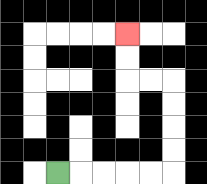{'start': '[2, 7]', 'end': '[5, 1]', 'path_directions': 'R,R,R,R,R,U,U,U,U,L,L,U,U', 'path_coordinates': '[[2, 7], [3, 7], [4, 7], [5, 7], [6, 7], [7, 7], [7, 6], [7, 5], [7, 4], [7, 3], [6, 3], [5, 3], [5, 2], [5, 1]]'}